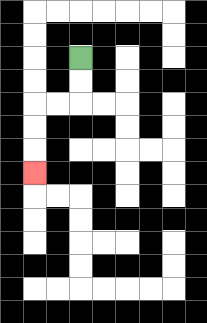{'start': '[3, 2]', 'end': '[1, 7]', 'path_directions': 'D,D,L,L,D,D,D', 'path_coordinates': '[[3, 2], [3, 3], [3, 4], [2, 4], [1, 4], [1, 5], [1, 6], [1, 7]]'}